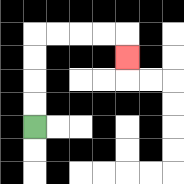{'start': '[1, 5]', 'end': '[5, 2]', 'path_directions': 'U,U,U,U,R,R,R,R,D', 'path_coordinates': '[[1, 5], [1, 4], [1, 3], [1, 2], [1, 1], [2, 1], [3, 1], [4, 1], [5, 1], [5, 2]]'}